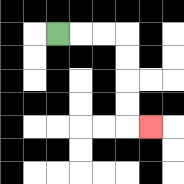{'start': '[2, 1]', 'end': '[6, 5]', 'path_directions': 'R,R,R,D,D,D,D,R', 'path_coordinates': '[[2, 1], [3, 1], [4, 1], [5, 1], [5, 2], [5, 3], [5, 4], [5, 5], [6, 5]]'}